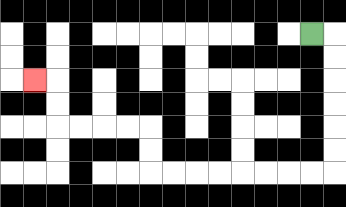{'start': '[13, 1]', 'end': '[1, 3]', 'path_directions': 'R,D,D,D,D,D,D,L,L,L,L,L,L,L,L,U,U,L,L,L,L,U,U,L', 'path_coordinates': '[[13, 1], [14, 1], [14, 2], [14, 3], [14, 4], [14, 5], [14, 6], [14, 7], [13, 7], [12, 7], [11, 7], [10, 7], [9, 7], [8, 7], [7, 7], [6, 7], [6, 6], [6, 5], [5, 5], [4, 5], [3, 5], [2, 5], [2, 4], [2, 3], [1, 3]]'}